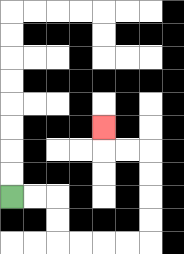{'start': '[0, 8]', 'end': '[4, 5]', 'path_directions': 'R,R,D,D,R,R,R,R,U,U,U,U,L,L,U', 'path_coordinates': '[[0, 8], [1, 8], [2, 8], [2, 9], [2, 10], [3, 10], [4, 10], [5, 10], [6, 10], [6, 9], [6, 8], [6, 7], [6, 6], [5, 6], [4, 6], [4, 5]]'}